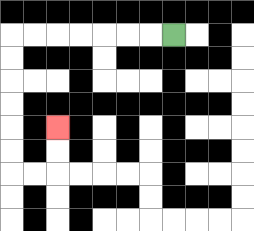{'start': '[7, 1]', 'end': '[2, 5]', 'path_directions': 'L,L,L,L,L,L,L,D,D,D,D,D,D,R,R,U,U', 'path_coordinates': '[[7, 1], [6, 1], [5, 1], [4, 1], [3, 1], [2, 1], [1, 1], [0, 1], [0, 2], [0, 3], [0, 4], [0, 5], [0, 6], [0, 7], [1, 7], [2, 7], [2, 6], [2, 5]]'}